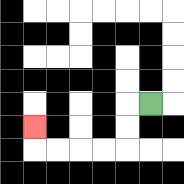{'start': '[6, 4]', 'end': '[1, 5]', 'path_directions': 'L,D,D,L,L,L,L,U', 'path_coordinates': '[[6, 4], [5, 4], [5, 5], [5, 6], [4, 6], [3, 6], [2, 6], [1, 6], [1, 5]]'}